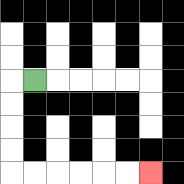{'start': '[1, 3]', 'end': '[6, 7]', 'path_directions': 'L,D,D,D,D,R,R,R,R,R,R', 'path_coordinates': '[[1, 3], [0, 3], [0, 4], [0, 5], [0, 6], [0, 7], [1, 7], [2, 7], [3, 7], [4, 7], [5, 7], [6, 7]]'}